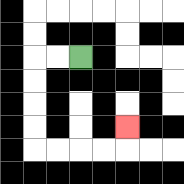{'start': '[3, 2]', 'end': '[5, 5]', 'path_directions': 'L,L,D,D,D,D,R,R,R,R,U', 'path_coordinates': '[[3, 2], [2, 2], [1, 2], [1, 3], [1, 4], [1, 5], [1, 6], [2, 6], [3, 6], [4, 6], [5, 6], [5, 5]]'}